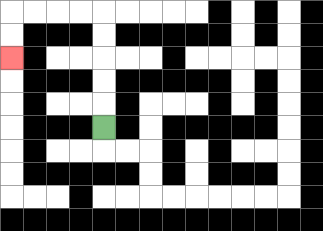{'start': '[4, 5]', 'end': '[0, 2]', 'path_directions': 'U,U,U,U,U,L,L,L,L,D,D', 'path_coordinates': '[[4, 5], [4, 4], [4, 3], [4, 2], [4, 1], [4, 0], [3, 0], [2, 0], [1, 0], [0, 0], [0, 1], [0, 2]]'}